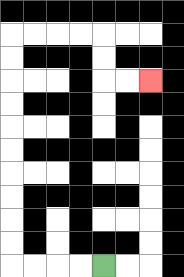{'start': '[4, 11]', 'end': '[6, 3]', 'path_directions': 'L,L,L,L,U,U,U,U,U,U,U,U,U,U,R,R,R,R,D,D,R,R', 'path_coordinates': '[[4, 11], [3, 11], [2, 11], [1, 11], [0, 11], [0, 10], [0, 9], [0, 8], [0, 7], [0, 6], [0, 5], [0, 4], [0, 3], [0, 2], [0, 1], [1, 1], [2, 1], [3, 1], [4, 1], [4, 2], [4, 3], [5, 3], [6, 3]]'}